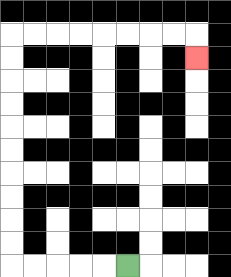{'start': '[5, 11]', 'end': '[8, 2]', 'path_directions': 'L,L,L,L,L,U,U,U,U,U,U,U,U,U,U,R,R,R,R,R,R,R,R,D', 'path_coordinates': '[[5, 11], [4, 11], [3, 11], [2, 11], [1, 11], [0, 11], [0, 10], [0, 9], [0, 8], [0, 7], [0, 6], [0, 5], [0, 4], [0, 3], [0, 2], [0, 1], [1, 1], [2, 1], [3, 1], [4, 1], [5, 1], [6, 1], [7, 1], [8, 1], [8, 2]]'}